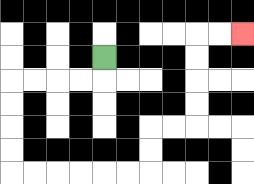{'start': '[4, 2]', 'end': '[10, 1]', 'path_directions': 'D,L,L,L,L,D,D,D,D,R,R,R,R,R,R,U,U,R,R,U,U,U,U,R,R', 'path_coordinates': '[[4, 2], [4, 3], [3, 3], [2, 3], [1, 3], [0, 3], [0, 4], [0, 5], [0, 6], [0, 7], [1, 7], [2, 7], [3, 7], [4, 7], [5, 7], [6, 7], [6, 6], [6, 5], [7, 5], [8, 5], [8, 4], [8, 3], [8, 2], [8, 1], [9, 1], [10, 1]]'}